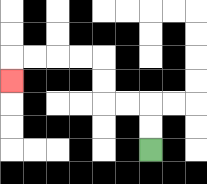{'start': '[6, 6]', 'end': '[0, 3]', 'path_directions': 'U,U,L,L,U,U,L,L,L,L,D', 'path_coordinates': '[[6, 6], [6, 5], [6, 4], [5, 4], [4, 4], [4, 3], [4, 2], [3, 2], [2, 2], [1, 2], [0, 2], [0, 3]]'}